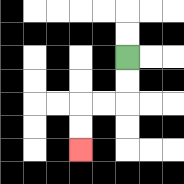{'start': '[5, 2]', 'end': '[3, 6]', 'path_directions': 'D,D,L,L,D,D', 'path_coordinates': '[[5, 2], [5, 3], [5, 4], [4, 4], [3, 4], [3, 5], [3, 6]]'}